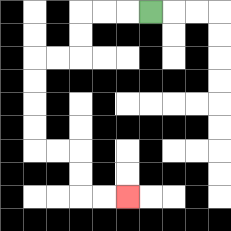{'start': '[6, 0]', 'end': '[5, 8]', 'path_directions': 'L,L,L,D,D,L,L,D,D,D,D,R,R,D,D,R,R', 'path_coordinates': '[[6, 0], [5, 0], [4, 0], [3, 0], [3, 1], [3, 2], [2, 2], [1, 2], [1, 3], [1, 4], [1, 5], [1, 6], [2, 6], [3, 6], [3, 7], [3, 8], [4, 8], [5, 8]]'}